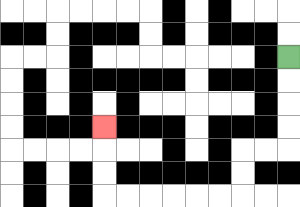{'start': '[12, 2]', 'end': '[4, 5]', 'path_directions': 'D,D,D,D,L,L,D,D,L,L,L,L,L,L,U,U,U', 'path_coordinates': '[[12, 2], [12, 3], [12, 4], [12, 5], [12, 6], [11, 6], [10, 6], [10, 7], [10, 8], [9, 8], [8, 8], [7, 8], [6, 8], [5, 8], [4, 8], [4, 7], [4, 6], [4, 5]]'}